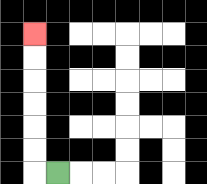{'start': '[2, 7]', 'end': '[1, 1]', 'path_directions': 'L,U,U,U,U,U,U', 'path_coordinates': '[[2, 7], [1, 7], [1, 6], [1, 5], [1, 4], [1, 3], [1, 2], [1, 1]]'}